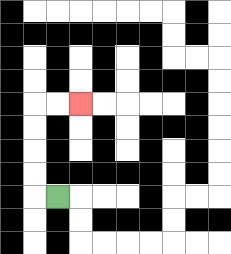{'start': '[2, 8]', 'end': '[3, 4]', 'path_directions': 'L,U,U,U,U,R,R', 'path_coordinates': '[[2, 8], [1, 8], [1, 7], [1, 6], [1, 5], [1, 4], [2, 4], [3, 4]]'}